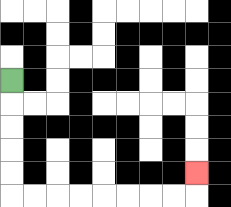{'start': '[0, 3]', 'end': '[8, 7]', 'path_directions': 'D,D,D,D,D,R,R,R,R,R,R,R,R,U', 'path_coordinates': '[[0, 3], [0, 4], [0, 5], [0, 6], [0, 7], [0, 8], [1, 8], [2, 8], [3, 8], [4, 8], [5, 8], [6, 8], [7, 8], [8, 8], [8, 7]]'}